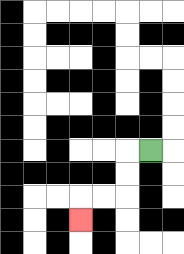{'start': '[6, 6]', 'end': '[3, 9]', 'path_directions': 'L,D,D,L,L,D', 'path_coordinates': '[[6, 6], [5, 6], [5, 7], [5, 8], [4, 8], [3, 8], [3, 9]]'}